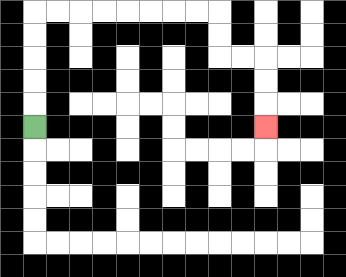{'start': '[1, 5]', 'end': '[11, 5]', 'path_directions': 'U,U,U,U,U,R,R,R,R,R,R,R,R,D,D,R,R,D,D,D', 'path_coordinates': '[[1, 5], [1, 4], [1, 3], [1, 2], [1, 1], [1, 0], [2, 0], [3, 0], [4, 0], [5, 0], [6, 0], [7, 0], [8, 0], [9, 0], [9, 1], [9, 2], [10, 2], [11, 2], [11, 3], [11, 4], [11, 5]]'}